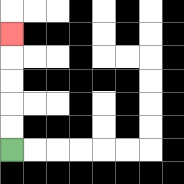{'start': '[0, 6]', 'end': '[0, 1]', 'path_directions': 'U,U,U,U,U', 'path_coordinates': '[[0, 6], [0, 5], [0, 4], [0, 3], [0, 2], [0, 1]]'}